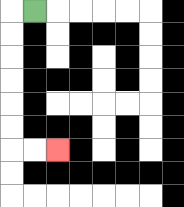{'start': '[1, 0]', 'end': '[2, 6]', 'path_directions': 'L,D,D,D,D,D,D,R,R', 'path_coordinates': '[[1, 0], [0, 0], [0, 1], [0, 2], [0, 3], [0, 4], [0, 5], [0, 6], [1, 6], [2, 6]]'}